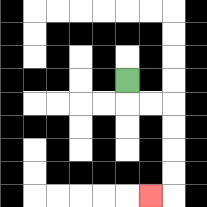{'start': '[5, 3]', 'end': '[6, 8]', 'path_directions': 'D,R,R,D,D,D,D,L', 'path_coordinates': '[[5, 3], [5, 4], [6, 4], [7, 4], [7, 5], [7, 6], [7, 7], [7, 8], [6, 8]]'}